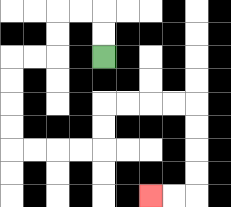{'start': '[4, 2]', 'end': '[6, 8]', 'path_directions': 'U,U,L,L,D,D,L,L,D,D,D,D,R,R,R,R,U,U,R,R,R,R,D,D,D,D,L,L', 'path_coordinates': '[[4, 2], [4, 1], [4, 0], [3, 0], [2, 0], [2, 1], [2, 2], [1, 2], [0, 2], [0, 3], [0, 4], [0, 5], [0, 6], [1, 6], [2, 6], [3, 6], [4, 6], [4, 5], [4, 4], [5, 4], [6, 4], [7, 4], [8, 4], [8, 5], [8, 6], [8, 7], [8, 8], [7, 8], [6, 8]]'}